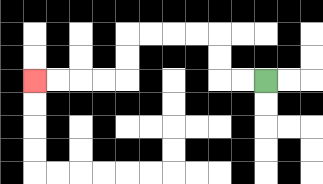{'start': '[11, 3]', 'end': '[1, 3]', 'path_directions': 'L,L,U,U,L,L,L,L,D,D,L,L,L,L', 'path_coordinates': '[[11, 3], [10, 3], [9, 3], [9, 2], [9, 1], [8, 1], [7, 1], [6, 1], [5, 1], [5, 2], [5, 3], [4, 3], [3, 3], [2, 3], [1, 3]]'}